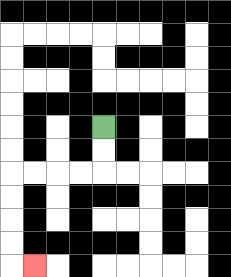{'start': '[4, 5]', 'end': '[1, 11]', 'path_directions': 'D,D,L,L,L,L,D,D,D,D,R', 'path_coordinates': '[[4, 5], [4, 6], [4, 7], [3, 7], [2, 7], [1, 7], [0, 7], [0, 8], [0, 9], [0, 10], [0, 11], [1, 11]]'}